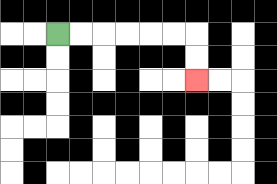{'start': '[2, 1]', 'end': '[8, 3]', 'path_directions': 'R,R,R,R,R,R,D,D', 'path_coordinates': '[[2, 1], [3, 1], [4, 1], [5, 1], [6, 1], [7, 1], [8, 1], [8, 2], [8, 3]]'}